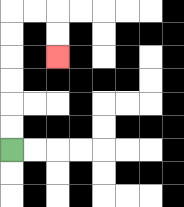{'start': '[0, 6]', 'end': '[2, 2]', 'path_directions': 'U,U,U,U,U,U,R,R,D,D', 'path_coordinates': '[[0, 6], [0, 5], [0, 4], [0, 3], [0, 2], [0, 1], [0, 0], [1, 0], [2, 0], [2, 1], [2, 2]]'}